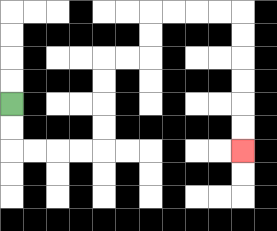{'start': '[0, 4]', 'end': '[10, 6]', 'path_directions': 'D,D,R,R,R,R,U,U,U,U,R,R,U,U,R,R,R,R,D,D,D,D,D,D', 'path_coordinates': '[[0, 4], [0, 5], [0, 6], [1, 6], [2, 6], [3, 6], [4, 6], [4, 5], [4, 4], [4, 3], [4, 2], [5, 2], [6, 2], [6, 1], [6, 0], [7, 0], [8, 0], [9, 0], [10, 0], [10, 1], [10, 2], [10, 3], [10, 4], [10, 5], [10, 6]]'}